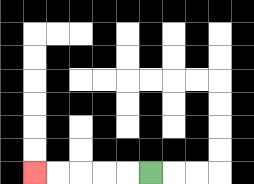{'start': '[6, 7]', 'end': '[1, 7]', 'path_directions': 'L,L,L,L,L', 'path_coordinates': '[[6, 7], [5, 7], [4, 7], [3, 7], [2, 7], [1, 7]]'}